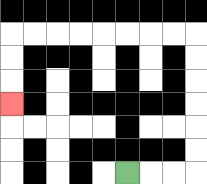{'start': '[5, 7]', 'end': '[0, 4]', 'path_directions': 'R,R,R,U,U,U,U,U,U,L,L,L,L,L,L,L,L,D,D,D', 'path_coordinates': '[[5, 7], [6, 7], [7, 7], [8, 7], [8, 6], [8, 5], [8, 4], [8, 3], [8, 2], [8, 1], [7, 1], [6, 1], [5, 1], [4, 1], [3, 1], [2, 1], [1, 1], [0, 1], [0, 2], [0, 3], [0, 4]]'}